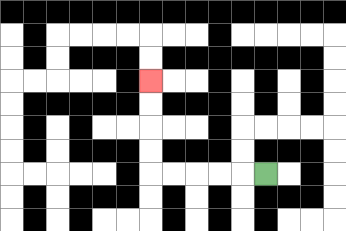{'start': '[11, 7]', 'end': '[6, 3]', 'path_directions': 'L,L,L,L,L,U,U,U,U', 'path_coordinates': '[[11, 7], [10, 7], [9, 7], [8, 7], [7, 7], [6, 7], [6, 6], [6, 5], [6, 4], [6, 3]]'}